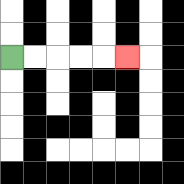{'start': '[0, 2]', 'end': '[5, 2]', 'path_directions': 'R,R,R,R,R', 'path_coordinates': '[[0, 2], [1, 2], [2, 2], [3, 2], [4, 2], [5, 2]]'}